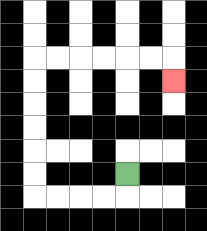{'start': '[5, 7]', 'end': '[7, 3]', 'path_directions': 'D,L,L,L,L,U,U,U,U,U,U,R,R,R,R,R,R,D', 'path_coordinates': '[[5, 7], [5, 8], [4, 8], [3, 8], [2, 8], [1, 8], [1, 7], [1, 6], [1, 5], [1, 4], [1, 3], [1, 2], [2, 2], [3, 2], [4, 2], [5, 2], [6, 2], [7, 2], [7, 3]]'}